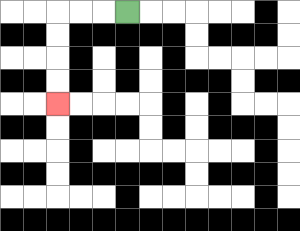{'start': '[5, 0]', 'end': '[2, 4]', 'path_directions': 'L,L,L,D,D,D,D', 'path_coordinates': '[[5, 0], [4, 0], [3, 0], [2, 0], [2, 1], [2, 2], [2, 3], [2, 4]]'}